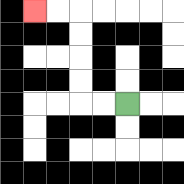{'start': '[5, 4]', 'end': '[1, 0]', 'path_directions': 'L,L,U,U,U,U,L,L', 'path_coordinates': '[[5, 4], [4, 4], [3, 4], [3, 3], [3, 2], [3, 1], [3, 0], [2, 0], [1, 0]]'}